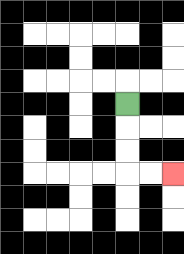{'start': '[5, 4]', 'end': '[7, 7]', 'path_directions': 'D,D,D,R,R', 'path_coordinates': '[[5, 4], [5, 5], [5, 6], [5, 7], [6, 7], [7, 7]]'}